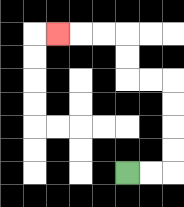{'start': '[5, 7]', 'end': '[2, 1]', 'path_directions': 'R,R,U,U,U,U,L,L,U,U,L,L,L', 'path_coordinates': '[[5, 7], [6, 7], [7, 7], [7, 6], [7, 5], [7, 4], [7, 3], [6, 3], [5, 3], [5, 2], [5, 1], [4, 1], [3, 1], [2, 1]]'}